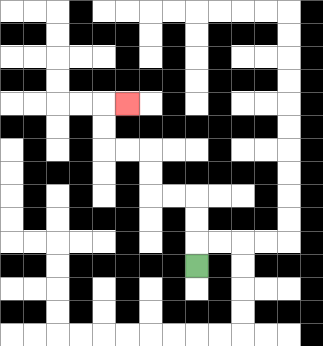{'start': '[8, 11]', 'end': '[5, 4]', 'path_directions': 'U,U,U,L,L,U,U,L,L,U,U,R', 'path_coordinates': '[[8, 11], [8, 10], [8, 9], [8, 8], [7, 8], [6, 8], [6, 7], [6, 6], [5, 6], [4, 6], [4, 5], [4, 4], [5, 4]]'}